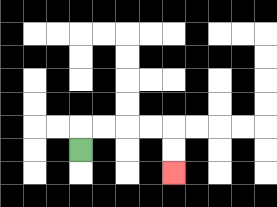{'start': '[3, 6]', 'end': '[7, 7]', 'path_directions': 'U,R,R,R,R,D,D', 'path_coordinates': '[[3, 6], [3, 5], [4, 5], [5, 5], [6, 5], [7, 5], [7, 6], [7, 7]]'}